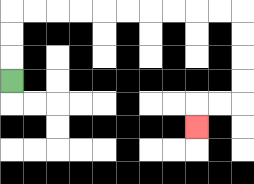{'start': '[0, 3]', 'end': '[8, 5]', 'path_directions': 'U,U,U,R,R,R,R,R,R,R,R,R,R,D,D,D,D,L,L,D', 'path_coordinates': '[[0, 3], [0, 2], [0, 1], [0, 0], [1, 0], [2, 0], [3, 0], [4, 0], [5, 0], [6, 0], [7, 0], [8, 0], [9, 0], [10, 0], [10, 1], [10, 2], [10, 3], [10, 4], [9, 4], [8, 4], [8, 5]]'}